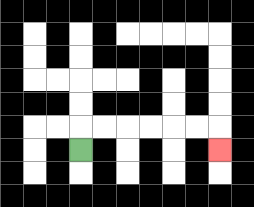{'start': '[3, 6]', 'end': '[9, 6]', 'path_directions': 'U,R,R,R,R,R,R,D', 'path_coordinates': '[[3, 6], [3, 5], [4, 5], [5, 5], [6, 5], [7, 5], [8, 5], [9, 5], [9, 6]]'}